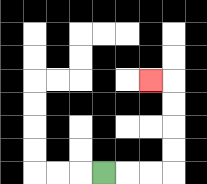{'start': '[4, 7]', 'end': '[6, 3]', 'path_directions': 'R,R,R,U,U,U,U,L', 'path_coordinates': '[[4, 7], [5, 7], [6, 7], [7, 7], [7, 6], [7, 5], [7, 4], [7, 3], [6, 3]]'}